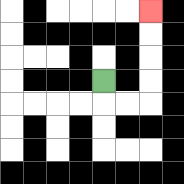{'start': '[4, 3]', 'end': '[6, 0]', 'path_directions': 'D,R,R,U,U,U,U', 'path_coordinates': '[[4, 3], [4, 4], [5, 4], [6, 4], [6, 3], [6, 2], [6, 1], [6, 0]]'}